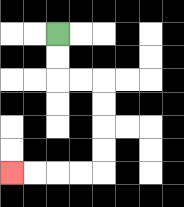{'start': '[2, 1]', 'end': '[0, 7]', 'path_directions': 'D,D,R,R,D,D,D,D,L,L,L,L', 'path_coordinates': '[[2, 1], [2, 2], [2, 3], [3, 3], [4, 3], [4, 4], [4, 5], [4, 6], [4, 7], [3, 7], [2, 7], [1, 7], [0, 7]]'}